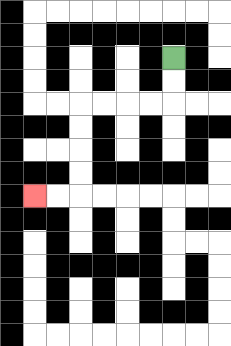{'start': '[7, 2]', 'end': '[1, 8]', 'path_directions': 'D,D,L,L,L,L,D,D,D,D,L,L', 'path_coordinates': '[[7, 2], [7, 3], [7, 4], [6, 4], [5, 4], [4, 4], [3, 4], [3, 5], [3, 6], [3, 7], [3, 8], [2, 8], [1, 8]]'}